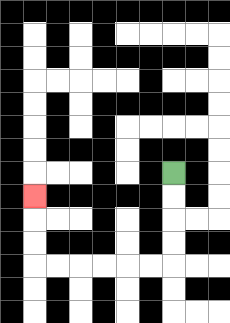{'start': '[7, 7]', 'end': '[1, 8]', 'path_directions': 'D,D,D,D,L,L,L,L,L,L,U,U,U', 'path_coordinates': '[[7, 7], [7, 8], [7, 9], [7, 10], [7, 11], [6, 11], [5, 11], [4, 11], [3, 11], [2, 11], [1, 11], [1, 10], [1, 9], [1, 8]]'}